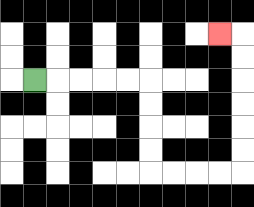{'start': '[1, 3]', 'end': '[9, 1]', 'path_directions': 'R,R,R,R,R,D,D,D,D,R,R,R,R,U,U,U,U,U,U,L', 'path_coordinates': '[[1, 3], [2, 3], [3, 3], [4, 3], [5, 3], [6, 3], [6, 4], [6, 5], [6, 6], [6, 7], [7, 7], [8, 7], [9, 7], [10, 7], [10, 6], [10, 5], [10, 4], [10, 3], [10, 2], [10, 1], [9, 1]]'}